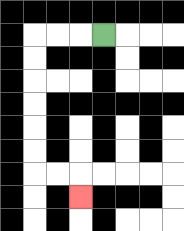{'start': '[4, 1]', 'end': '[3, 8]', 'path_directions': 'L,L,L,D,D,D,D,D,D,R,R,D', 'path_coordinates': '[[4, 1], [3, 1], [2, 1], [1, 1], [1, 2], [1, 3], [1, 4], [1, 5], [1, 6], [1, 7], [2, 7], [3, 7], [3, 8]]'}